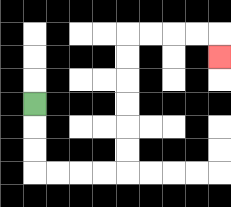{'start': '[1, 4]', 'end': '[9, 2]', 'path_directions': 'D,D,D,R,R,R,R,U,U,U,U,U,U,R,R,R,R,D', 'path_coordinates': '[[1, 4], [1, 5], [1, 6], [1, 7], [2, 7], [3, 7], [4, 7], [5, 7], [5, 6], [5, 5], [5, 4], [5, 3], [5, 2], [5, 1], [6, 1], [7, 1], [8, 1], [9, 1], [9, 2]]'}